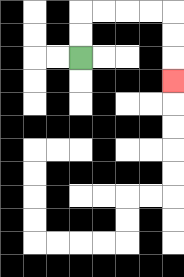{'start': '[3, 2]', 'end': '[7, 3]', 'path_directions': 'U,U,R,R,R,R,D,D,D', 'path_coordinates': '[[3, 2], [3, 1], [3, 0], [4, 0], [5, 0], [6, 0], [7, 0], [7, 1], [7, 2], [7, 3]]'}